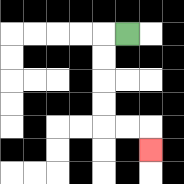{'start': '[5, 1]', 'end': '[6, 6]', 'path_directions': 'L,D,D,D,D,R,R,D', 'path_coordinates': '[[5, 1], [4, 1], [4, 2], [4, 3], [4, 4], [4, 5], [5, 5], [6, 5], [6, 6]]'}